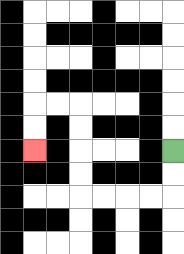{'start': '[7, 6]', 'end': '[1, 6]', 'path_directions': 'D,D,L,L,L,L,U,U,U,U,L,L,D,D', 'path_coordinates': '[[7, 6], [7, 7], [7, 8], [6, 8], [5, 8], [4, 8], [3, 8], [3, 7], [3, 6], [3, 5], [3, 4], [2, 4], [1, 4], [1, 5], [1, 6]]'}